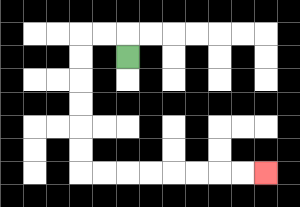{'start': '[5, 2]', 'end': '[11, 7]', 'path_directions': 'U,L,L,D,D,D,D,D,D,R,R,R,R,R,R,R,R', 'path_coordinates': '[[5, 2], [5, 1], [4, 1], [3, 1], [3, 2], [3, 3], [3, 4], [3, 5], [3, 6], [3, 7], [4, 7], [5, 7], [6, 7], [7, 7], [8, 7], [9, 7], [10, 7], [11, 7]]'}